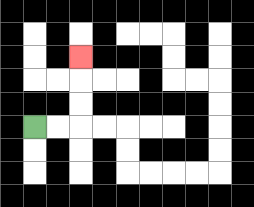{'start': '[1, 5]', 'end': '[3, 2]', 'path_directions': 'R,R,U,U,U', 'path_coordinates': '[[1, 5], [2, 5], [3, 5], [3, 4], [3, 3], [3, 2]]'}